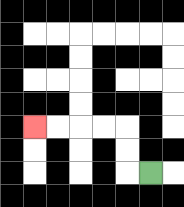{'start': '[6, 7]', 'end': '[1, 5]', 'path_directions': 'L,U,U,L,L,L,L', 'path_coordinates': '[[6, 7], [5, 7], [5, 6], [5, 5], [4, 5], [3, 5], [2, 5], [1, 5]]'}